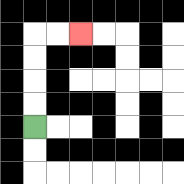{'start': '[1, 5]', 'end': '[3, 1]', 'path_directions': 'U,U,U,U,R,R', 'path_coordinates': '[[1, 5], [1, 4], [1, 3], [1, 2], [1, 1], [2, 1], [3, 1]]'}